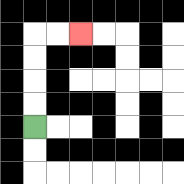{'start': '[1, 5]', 'end': '[3, 1]', 'path_directions': 'U,U,U,U,R,R', 'path_coordinates': '[[1, 5], [1, 4], [1, 3], [1, 2], [1, 1], [2, 1], [3, 1]]'}